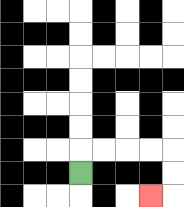{'start': '[3, 7]', 'end': '[6, 8]', 'path_directions': 'U,R,R,R,R,D,D,L', 'path_coordinates': '[[3, 7], [3, 6], [4, 6], [5, 6], [6, 6], [7, 6], [7, 7], [7, 8], [6, 8]]'}